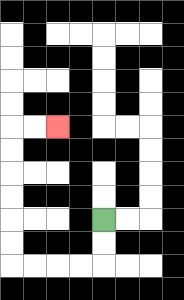{'start': '[4, 9]', 'end': '[2, 5]', 'path_directions': 'D,D,L,L,L,L,U,U,U,U,U,U,R,R', 'path_coordinates': '[[4, 9], [4, 10], [4, 11], [3, 11], [2, 11], [1, 11], [0, 11], [0, 10], [0, 9], [0, 8], [0, 7], [0, 6], [0, 5], [1, 5], [2, 5]]'}